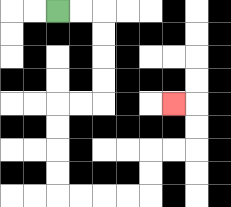{'start': '[2, 0]', 'end': '[7, 4]', 'path_directions': 'R,R,D,D,D,D,L,L,D,D,D,D,R,R,R,R,U,U,R,R,U,U,L', 'path_coordinates': '[[2, 0], [3, 0], [4, 0], [4, 1], [4, 2], [4, 3], [4, 4], [3, 4], [2, 4], [2, 5], [2, 6], [2, 7], [2, 8], [3, 8], [4, 8], [5, 8], [6, 8], [6, 7], [6, 6], [7, 6], [8, 6], [8, 5], [8, 4], [7, 4]]'}